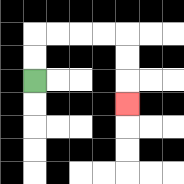{'start': '[1, 3]', 'end': '[5, 4]', 'path_directions': 'U,U,R,R,R,R,D,D,D', 'path_coordinates': '[[1, 3], [1, 2], [1, 1], [2, 1], [3, 1], [4, 1], [5, 1], [5, 2], [5, 3], [5, 4]]'}